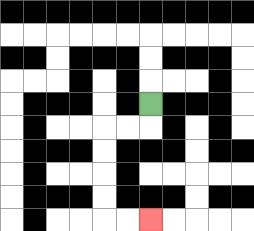{'start': '[6, 4]', 'end': '[6, 9]', 'path_directions': 'D,L,L,D,D,D,D,R,R', 'path_coordinates': '[[6, 4], [6, 5], [5, 5], [4, 5], [4, 6], [4, 7], [4, 8], [4, 9], [5, 9], [6, 9]]'}